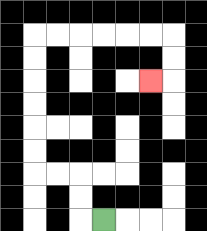{'start': '[4, 9]', 'end': '[6, 3]', 'path_directions': 'L,U,U,L,L,U,U,U,U,U,U,R,R,R,R,R,R,D,D,L', 'path_coordinates': '[[4, 9], [3, 9], [3, 8], [3, 7], [2, 7], [1, 7], [1, 6], [1, 5], [1, 4], [1, 3], [1, 2], [1, 1], [2, 1], [3, 1], [4, 1], [5, 1], [6, 1], [7, 1], [7, 2], [7, 3], [6, 3]]'}